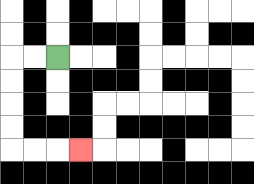{'start': '[2, 2]', 'end': '[3, 6]', 'path_directions': 'L,L,D,D,D,D,R,R,R', 'path_coordinates': '[[2, 2], [1, 2], [0, 2], [0, 3], [0, 4], [0, 5], [0, 6], [1, 6], [2, 6], [3, 6]]'}